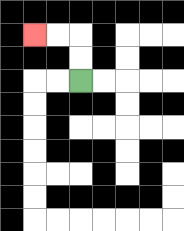{'start': '[3, 3]', 'end': '[1, 1]', 'path_directions': 'U,U,L,L', 'path_coordinates': '[[3, 3], [3, 2], [3, 1], [2, 1], [1, 1]]'}